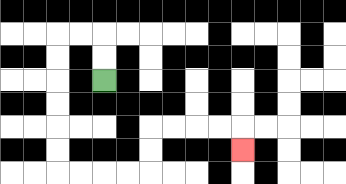{'start': '[4, 3]', 'end': '[10, 6]', 'path_directions': 'U,U,L,L,D,D,D,D,D,D,R,R,R,R,U,U,R,R,R,R,D', 'path_coordinates': '[[4, 3], [4, 2], [4, 1], [3, 1], [2, 1], [2, 2], [2, 3], [2, 4], [2, 5], [2, 6], [2, 7], [3, 7], [4, 7], [5, 7], [6, 7], [6, 6], [6, 5], [7, 5], [8, 5], [9, 5], [10, 5], [10, 6]]'}